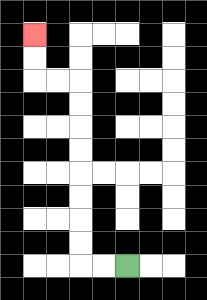{'start': '[5, 11]', 'end': '[1, 1]', 'path_directions': 'L,L,U,U,U,U,U,U,U,U,L,L,U,U', 'path_coordinates': '[[5, 11], [4, 11], [3, 11], [3, 10], [3, 9], [3, 8], [3, 7], [3, 6], [3, 5], [3, 4], [3, 3], [2, 3], [1, 3], [1, 2], [1, 1]]'}